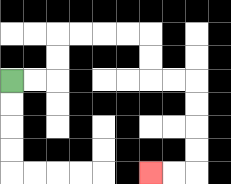{'start': '[0, 3]', 'end': '[6, 7]', 'path_directions': 'R,R,U,U,R,R,R,R,D,D,R,R,D,D,D,D,L,L', 'path_coordinates': '[[0, 3], [1, 3], [2, 3], [2, 2], [2, 1], [3, 1], [4, 1], [5, 1], [6, 1], [6, 2], [6, 3], [7, 3], [8, 3], [8, 4], [8, 5], [8, 6], [8, 7], [7, 7], [6, 7]]'}